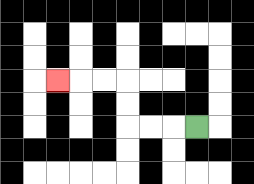{'start': '[8, 5]', 'end': '[2, 3]', 'path_directions': 'L,L,L,U,U,L,L,L', 'path_coordinates': '[[8, 5], [7, 5], [6, 5], [5, 5], [5, 4], [5, 3], [4, 3], [3, 3], [2, 3]]'}